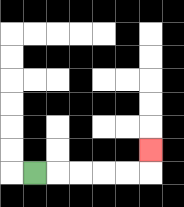{'start': '[1, 7]', 'end': '[6, 6]', 'path_directions': 'R,R,R,R,R,U', 'path_coordinates': '[[1, 7], [2, 7], [3, 7], [4, 7], [5, 7], [6, 7], [6, 6]]'}